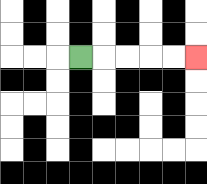{'start': '[3, 2]', 'end': '[8, 2]', 'path_directions': 'R,R,R,R,R', 'path_coordinates': '[[3, 2], [4, 2], [5, 2], [6, 2], [7, 2], [8, 2]]'}